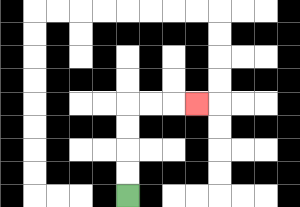{'start': '[5, 8]', 'end': '[8, 4]', 'path_directions': 'U,U,U,U,R,R,R', 'path_coordinates': '[[5, 8], [5, 7], [5, 6], [5, 5], [5, 4], [6, 4], [7, 4], [8, 4]]'}